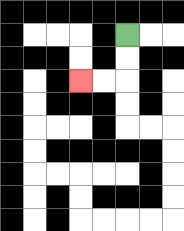{'start': '[5, 1]', 'end': '[3, 3]', 'path_directions': 'D,D,L,L', 'path_coordinates': '[[5, 1], [5, 2], [5, 3], [4, 3], [3, 3]]'}